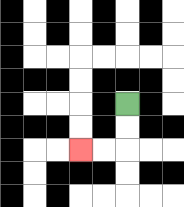{'start': '[5, 4]', 'end': '[3, 6]', 'path_directions': 'D,D,L,L', 'path_coordinates': '[[5, 4], [5, 5], [5, 6], [4, 6], [3, 6]]'}